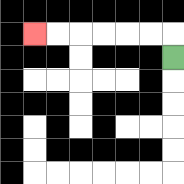{'start': '[7, 2]', 'end': '[1, 1]', 'path_directions': 'U,L,L,L,L,L,L', 'path_coordinates': '[[7, 2], [7, 1], [6, 1], [5, 1], [4, 1], [3, 1], [2, 1], [1, 1]]'}